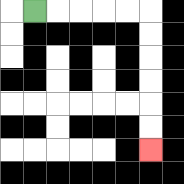{'start': '[1, 0]', 'end': '[6, 6]', 'path_directions': 'R,R,R,R,R,D,D,D,D,D,D', 'path_coordinates': '[[1, 0], [2, 0], [3, 0], [4, 0], [5, 0], [6, 0], [6, 1], [6, 2], [6, 3], [6, 4], [6, 5], [6, 6]]'}